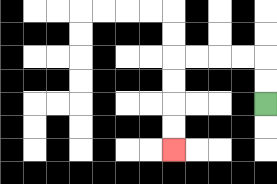{'start': '[11, 4]', 'end': '[7, 6]', 'path_directions': 'U,U,L,L,L,L,D,D,D,D', 'path_coordinates': '[[11, 4], [11, 3], [11, 2], [10, 2], [9, 2], [8, 2], [7, 2], [7, 3], [7, 4], [7, 5], [7, 6]]'}